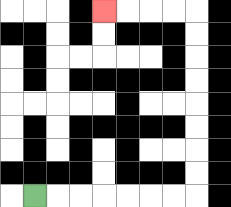{'start': '[1, 8]', 'end': '[4, 0]', 'path_directions': 'R,R,R,R,R,R,R,U,U,U,U,U,U,U,U,L,L,L,L', 'path_coordinates': '[[1, 8], [2, 8], [3, 8], [4, 8], [5, 8], [6, 8], [7, 8], [8, 8], [8, 7], [8, 6], [8, 5], [8, 4], [8, 3], [8, 2], [8, 1], [8, 0], [7, 0], [6, 0], [5, 0], [4, 0]]'}